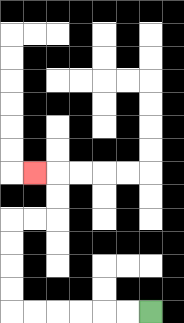{'start': '[6, 13]', 'end': '[1, 7]', 'path_directions': 'L,L,L,L,L,L,U,U,U,U,R,R,U,U,L', 'path_coordinates': '[[6, 13], [5, 13], [4, 13], [3, 13], [2, 13], [1, 13], [0, 13], [0, 12], [0, 11], [0, 10], [0, 9], [1, 9], [2, 9], [2, 8], [2, 7], [1, 7]]'}